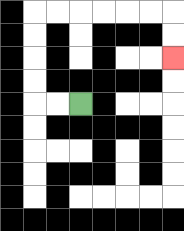{'start': '[3, 4]', 'end': '[7, 2]', 'path_directions': 'L,L,U,U,U,U,R,R,R,R,R,R,D,D', 'path_coordinates': '[[3, 4], [2, 4], [1, 4], [1, 3], [1, 2], [1, 1], [1, 0], [2, 0], [3, 0], [4, 0], [5, 0], [6, 0], [7, 0], [7, 1], [7, 2]]'}